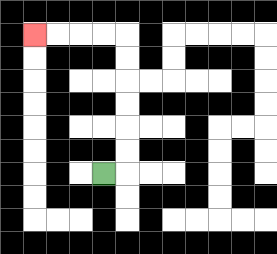{'start': '[4, 7]', 'end': '[1, 1]', 'path_directions': 'R,U,U,U,U,U,U,L,L,L,L', 'path_coordinates': '[[4, 7], [5, 7], [5, 6], [5, 5], [5, 4], [5, 3], [5, 2], [5, 1], [4, 1], [3, 1], [2, 1], [1, 1]]'}